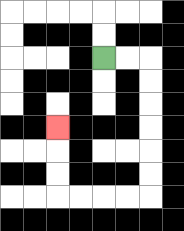{'start': '[4, 2]', 'end': '[2, 5]', 'path_directions': 'R,R,D,D,D,D,D,D,L,L,L,L,U,U,U', 'path_coordinates': '[[4, 2], [5, 2], [6, 2], [6, 3], [6, 4], [6, 5], [6, 6], [6, 7], [6, 8], [5, 8], [4, 8], [3, 8], [2, 8], [2, 7], [2, 6], [2, 5]]'}